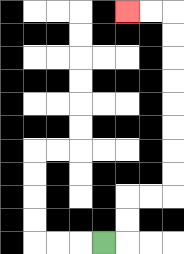{'start': '[4, 10]', 'end': '[5, 0]', 'path_directions': 'R,U,U,R,R,U,U,U,U,U,U,U,U,L,L', 'path_coordinates': '[[4, 10], [5, 10], [5, 9], [5, 8], [6, 8], [7, 8], [7, 7], [7, 6], [7, 5], [7, 4], [7, 3], [7, 2], [7, 1], [7, 0], [6, 0], [5, 0]]'}